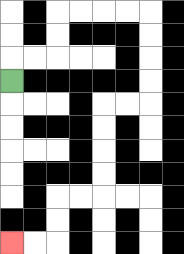{'start': '[0, 3]', 'end': '[0, 10]', 'path_directions': 'U,R,R,U,U,R,R,R,R,D,D,D,D,L,L,D,D,D,D,L,L,D,D,L,L', 'path_coordinates': '[[0, 3], [0, 2], [1, 2], [2, 2], [2, 1], [2, 0], [3, 0], [4, 0], [5, 0], [6, 0], [6, 1], [6, 2], [6, 3], [6, 4], [5, 4], [4, 4], [4, 5], [4, 6], [4, 7], [4, 8], [3, 8], [2, 8], [2, 9], [2, 10], [1, 10], [0, 10]]'}